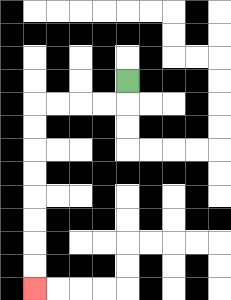{'start': '[5, 3]', 'end': '[1, 12]', 'path_directions': 'D,L,L,L,L,D,D,D,D,D,D,D,D', 'path_coordinates': '[[5, 3], [5, 4], [4, 4], [3, 4], [2, 4], [1, 4], [1, 5], [1, 6], [1, 7], [1, 8], [1, 9], [1, 10], [1, 11], [1, 12]]'}